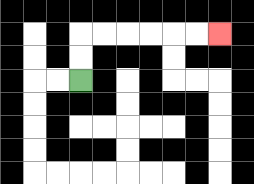{'start': '[3, 3]', 'end': '[9, 1]', 'path_directions': 'U,U,R,R,R,R,R,R', 'path_coordinates': '[[3, 3], [3, 2], [3, 1], [4, 1], [5, 1], [6, 1], [7, 1], [8, 1], [9, 1]]'}